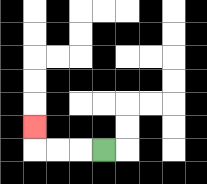{'start': '[4, 6]', 'end': '[1, 5]', 'path_directions': 'L,L,L,U', 'path_coordinates': '[[4, 6], [3, 6], [2, 6], [1, 6], [1, 5]]'}